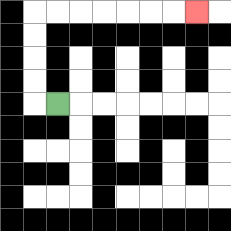{'start': '[2, 4]', 'end': '[8, 0]', 'path_directions': 'L,U,U,U,U,R,R,R,R,R,R,R', 'path_coordinates': '[[2, 4], [1, 4], [1, 3], [1, 2], [1, 1], [1, 0], [2, 0], [3, 0], [4, 0], [5, 0], [6, 0], [7, 0], [8, 0]]'}